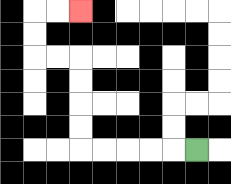{'start': '[8, 6]', 'end': '[3, 0]', 'path_directions': 'L,L,L,L,L,U,U,U,U,L,L,U,U,R,R', 'path_coordinates': '[[8, 6], [7, 6], [6, 6], [5, 6], [4, 6], [3, 6], [3, 5], [3, 4], [3, 3], [3, 2], [2, 2], [1, 2], [1, 1], [1, 0], [2, 0], [3, 0]]'}